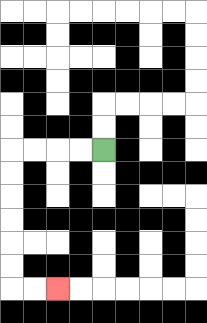{'start': '[4, 6]', 'end': '[2, 12]', 'path_directions': 'L,L,L,L,D,D,D,D,D,D,R,R', 'path_coordinates': '[[4, 6], [3, 6], [2, 6], [1, 6], [0, 6], [0, 7], [0, 8], [0, 9], [0, 10], [0, 11], [0, 12], [1, 12], [2, 12]]'}